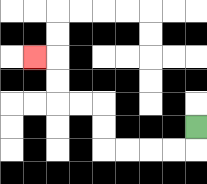{'start': '[8, 5]', 'end': '[1, 2]', 'path_directions': 'D,L,L,L,L,U,U,L,L,U,U,L', 'path_coordinates': '[[8, 5], [8, 6], [7, 6], [6, 6], [5, 6], [4, 6], [4, 5], [4, 4], [3, 4], [2, 4], [2, 3], [2, 2], [1, 2]]'}